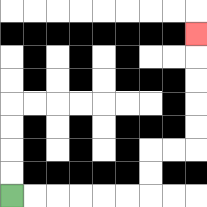{'start': '[0, 8]', 'end': '[8, 1]', 'path_directions': 'R,R,R,R,R,R,U,U,R,R,U,U,U,U,U', 'path_coordinates': '[[0, 8], [1, 8], [2, 8], [3, 8], [4, 8], [5, 8], [6, 8], [6, 7], [6, 6], [7, 6], [8, 6], [8, 5], [8, 4], [8, 3], [8, 2], [8, 1]]'}